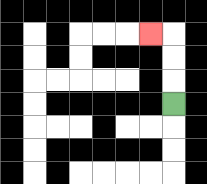{'start': '[7, 4]', 'end': '[6, 1]', 'path_directions': 'U,U,U,L', 'path_coordinates': '[[7, 4], [7, 3], [7, 2], [7, 1], [6, 1]]'}